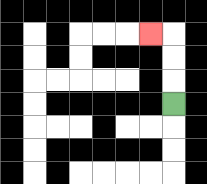{'start': '[7, 4]', 'end': '[6, 1]', 'path_directions': 'U,U,U,L', 'path_coordinates': '[[7, 4], [7, 3], [7, 2], [7, 1], [6, 1]]'}